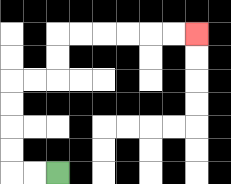{'start': '[2, 7]', 'end': '[8, 1]', 'path_directions': 'L,L,U,U,U,U,R,R,U,U,R,R,R,R,R,R', 'path_coordinates': '[[2, 7], [1, 7], [0, 7], [0, 6], [0, 5], [0, 4], [0, 3], [1, 3], [2, 3], [2, 2], [2, 1], [3, 1], [4, 1], [5, 1], [6, 1], [7, 1], [8, 1]]'}